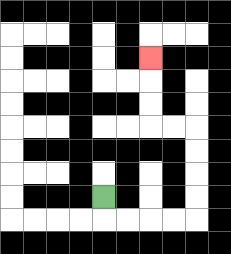{'start': '[4, 8]', 'end': '[6, 2]', 'path_directions': 'D,R,R,R,R,U,U,U,U,L,L,U,U,U', 'path_coordinates': '[[4, 8], [4, 9], [5, 9], [6, 9], [7, 9], [8, 9], [8, 8], [8, 7], [8, 6], [8, 5], [7, 5], [6, 5], [6, 4], [6, 3], [6, 2]]'}